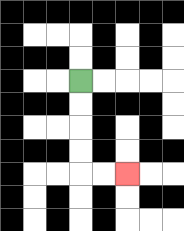{'start': '[3, 3]', 'end': '[5, 7]', 'path_directions': 'D,D,D,D,R,R', 'path_coordinates': '[[3, 3], [3, 4], [3, 5], [3, 6], [3, 7], [4, 7], [5, 7]]'}